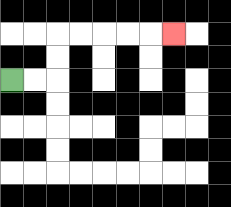{'start': '[0, 3]', 'end': '[7, 1]', 'path_directions': 'R,R,U,U,R,R,R,R,R', 'path_coordinates': '[[0, 3], [1, 3], [2, 3], [2, 2], [2, 1], [3, 1], [4, 1], [5, 1], [6, 1], [7, 1]]'}